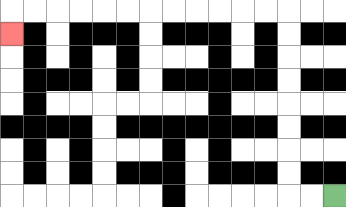{'start': '[14, 8]', 'end': '[0, 1]', 'path_directions': 'L,L,U,U,U,U,U,U,U,U,L,L,L,L,L,L,L,L,L,L,L,L,D', 'path_coordinates': '[[14, 8], [13, 8], [12, 8], [12, 7], [12, 6], [12, 5], [12, 4], [12, 3], [12, 2], [12, 1], [12, 0], [11, 0], [10, 0], [9, 0], [8, 0], [7, 0], [6, 0], [5, 0], [4, 0], [3, 0], [2, 0], [1, 0], [0, 0], [0, 1]]'}